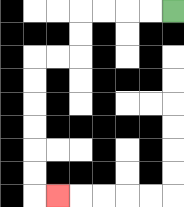{'start': '[7, 0]', 'end': '[2, 8]', 'path_directions': 'L,L,L,L,D,D,L,L,D,D,D,D,D,D,R', 'path_coordinates': '[[7, 0], [6, 0], [5, 0], [4, 0], [3, 0], [3, 1], [3, 2], [2, 2], [1, 2], [1, 3], [1, 4], [1, 5], [1, 6], [1, 7], [1, 8], [2, 8]]'}